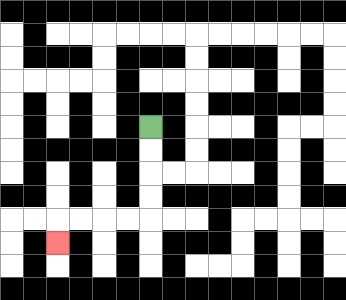{'start': '[6, 5]', 'end': '[2, 10]', 'path_directions': 'D,D,D,D,L,L,L,L,D', 'path_coordinates': '[[6, 5], [6, 6], [6, 7], [6, 8], [6, 9], [5, 9], [4, 9], [3, 9], [2, 9], [2, 10]]'}